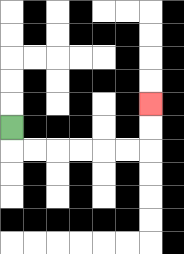{'start': '[0, 5]', 'end': '[6, 4]', 'path_directions': 'D,R,R,R,R,R,R,U,U', 'path_coordinates': '[[0, 5], [0, 6], [1, 6], [2, 6], [3, 6], [4, 6], [5, 6], [6, 6], [6, 5], [6, 4]]'}